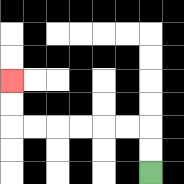{'start': '[6, 7]', 'end': '[0, 3]', 'path_directions': 'U,U,L,L,L,L,L,L,U,U', 'path_coordinates': '[[6, 7], [6, 6], [6, 5], [5, 5], [4, 5], [3, 5], [2, 5], [1, 5], [0, 5], [0, 4], [0, 3]]'}